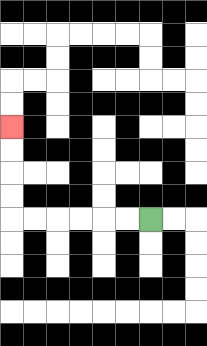{'start': '[6, 9]', 'end': '[0, 5]', 'path_directions': 'L,L,L,L,L,L,U,U,U,U', 'path_coordinates': '[[6, 9], [5, 9], [4, 9], [3, 9], [2, 9], [1, 9], [0, 9], [0, 8], [0, 7], [0, 6], [0, 5]]'}